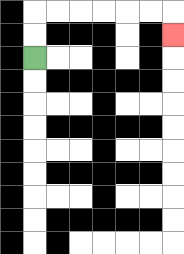{'start': '[1, 2]', 'end': '[7, 1]', 'path_directions': 'U,U,R,R,R,R,R,R,D', 'path_coordinates': '[[1, 2], [1, 1], [1, 0], [2, 0], [3, 0], [4, 0], [5, 0], [6, 0], [7, 0], [7, 1]]'}